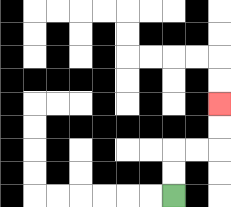{'start': '[7, 8]', 'end': '[9, 4]', 'path_directions': 'U,U,R,R,U,U', 'path_coordinates': '[[7, 8], [7, 7], [7, 6], [8, 6], [9, 6], [9, 5], [9, 4]]'}